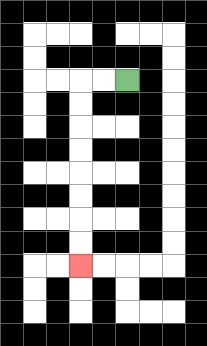{'start': '[5, 3]', 'end': '[3, 11]', 'path_directions': 'L,L,D,D,D,D,D,D,D,D', 'path_coordinates': '[[5, 3], [4, 3], [3, 3], [3, 4], [3, 5], [3, 6], [3, 7], [3, 8], [3, 9], [3, 10], [3, 11]]'}